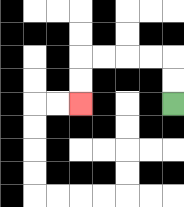{'start': '[7, 4]', 'end': '[3, 4]', 'path_directions': 'U,U,L,L,L,L,D,D', 'path_coordinates': '[[7, 4], [7, 3], [7, 2], [6, 2], [5, 2], [4, 2], [3, 2], [3, 3], [3, 4]]'}